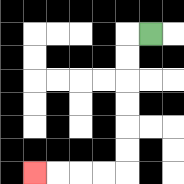{'start': '[6, 1]', 'end': '[1, 7]', 'path_directions': 'L,D,D,D,D,D,D,L,L,L,L', 'path_coordinates': '[[6, 1], [5, 1], [5, 2], [5, 3], [5, 4], [5, 5], [5, 6], [5, 7], [4, 7], [3, 7], [2, 7], [1, 7]]'}